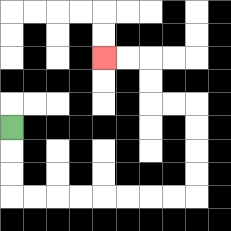{'start': '[0, 5]', 'end': '[4, 2]', 'path_directions': 'D,D,D,R,R,R,R,R,R,R,R,U,U,U,U,L,L,U,U,L,L', 'path_coordinates': '[[0, 5], [0, 6], [0, 7], [0, 8], [1, 8], [2, 8], [3, 8], [4, 8], [5, 8], [6, 8], [7, 8], [8, 8], [8, 7], [8, 6], [8, 5], [8, 4], [7, 4], [6, 4], [6, 3], [6, 2], [5, 2], [4, 2]]'}